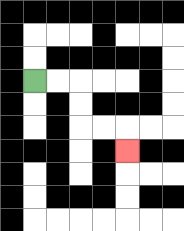{'start': '[1, 3]', 'end': '[5, 6]', 'path_directions': 'R,R,D,D,R,R,D', 'path_coordinates': '[[1, 3], [2, 3], [3, 3], [3, 4], [3, 5], [4, 5], [5, 5], [5, 6]]'}